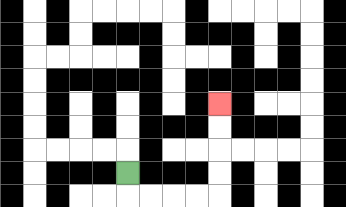{'start': '[5, 7]', 'end': '[9, 4]', 'path_directions': 'D,R,R,R,R,U,U,U,U', 'path_coordinates': '[[5, 7], [5, 8], [6, 8], [7, 8], [8, 8], [9, 8], [9, 7], [9, 6], [9, 5], [9, 4]]'}